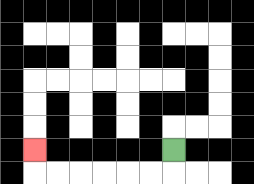{'start': '[7, 6]', 'end': '[1, 6]', 'path_directions': 'D,L,L,L,L,L,L,U', 'path_coordinates': '[[7, 6], [7, 7], [6, 7], [5, 7], [4, 7], [3, 7], [2, 7], [1, 7], [1, 6]]'}